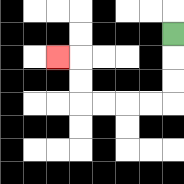{'start': '[7, 1]', 'end': '[2, 2]', 'path_directions': 'D,D,D,L,L,L,L,U,U,L', 'path_coordinates': '[[7, 1], [7, 2], [7, 3], [7, 4], [6, 4], [5, 4], [4, 4], [3, 4], [3, 3], [3, 2], [2, 2]]'}